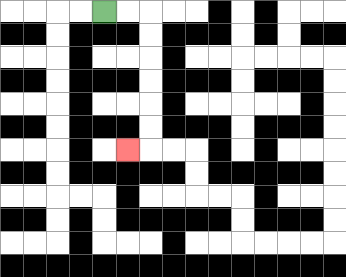{'start': '[4, 0]', 'end': '[5, 6]', 'path_directions': 'R,R,D,D,D,D,D,D,L', 'path_coordinates': '[[4, 0], [5, 0], [6, 0], [6, 1], [6, 2], [6, 3], [6, 4], [6, 5], [6, 6], [5, 6]]'}